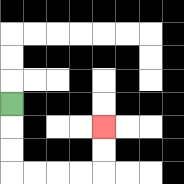{'start': '[0, 4]', 'end': '[4, 5]', 'path_directions': 'D,D,D,R,R,R,R,U,U', 'path_coordinates': '[[0, 4], [0, 5], [0, 6], [0, 7], [1, 7], [2, 7], [3, 7], [4, 7], [4, 6], [4, 5]]'}